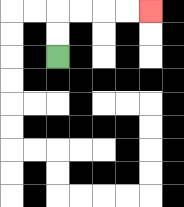{'start': '[2, 2]', 'end': '[6, 0]', 'path_directions': 'U,U,R,R,R,R', 'path_coordinates': '[[2, 2], [2, 1], [2, 0], [3, 0], [4, 0], [5, 0], [6, 0]]'}